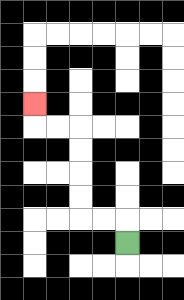{'start': '[5, 10]', 'end': '[1, 4]', 'path_directions': 'U,L,L,U,U,U,U,L,L,U', 'path_coordinates': '[[5, 10], [5, 9], [4, 9], [3, 9], [3, 8], [3, 7], [3, 6], [3, 5], [2, 5], [1, 5], [1, 4]]'}